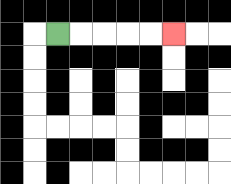{'start': '[2, 1]', 'end': '[7, 1]', 'path_directions': 'R,R,R,R,R', 'path_coordinates': '[[2, 1], [3, 1], [4, 1], [5, 1], [6, 1], [7, 1]]'}